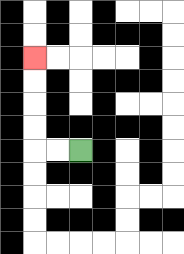{'start': '[3, 6]', 'end': '[1, 2]', 'path_directions': 'L,L,U,U,U,U', 'path_coordinates': '[[3, 6], [2, 6], [1, 6], [1, 5], [1, 4], [1, 3], [1, 2]]'}